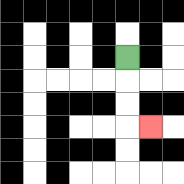{'start': '[5, 2]', 'end': '[6, 5]', 'path_directions': 'D,D,D,R', 'path_coordinates': '[[5, 2], [5, 3], [5, 4], [5, 5], [6, 5]]'}